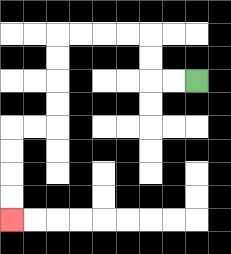{'start': '[8, 3]', 'end': '[0, 9]', 'path_directions': 'L,L,U,U,L,L,L,L,D,D,D,D,L,L,D,D,D,D', 'path_coordinates': '[[8, 3], [7, 3], [6, 3], [6, 2], [6, 1], [5, 1], [4, 1], [3, 1], [2, 1], [2, 2], [2, 3], [2, 4], [2, 5], [1, 5], [0, 5], [0, 6], [0, 7], [0, 8], [0, 9]]'}